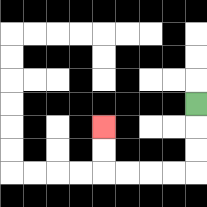{'start': '[8, 4]', 'end': '[4, 5]', 'path_directions': 'D,D,D,L,L,L,L,U,U', 'path_coordinates': '[[8, 4], [8, 5], [8, 6], [8, 7], [7, 7], [6, 7], [5, 7], [4, 7], [4, 6], [4, 5]]'}